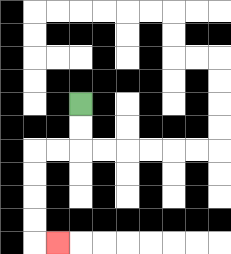{'start': '[3, 4]', 'end': '[2, 10]', 'path_directions': 'D,D,L,L,D,D,D,D,R', 'path_coordinates': '[[3, 4], [3, 5], [3, 6], [2, 6], [1, 6], [1, 7], [1, 8], [1, 9], [1, 10], [2, 10]]'}